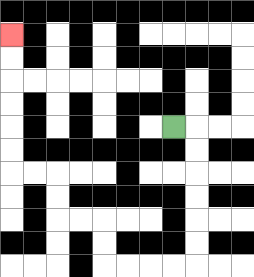{'start': '[7, 5]', 'end': '[0, 1]', 'path_directions': 'R,D,D,D,D,D,D,L,L,L,L,U,U,L,L,U,U,L,L,U,U,U,U,U,U', 'path_coordinates': '[[7, 5], [8, 5], [8, 6], [8, 7], [8, 8], [8, 9], [8, 10], [8, 11], [7, 11], [6, 11], [5, 11], [4, 11], [4, 10], [4, 9], [3, 9], [2, 9], [2, 8], [2, 7], [1, 7], [0, 7], [0, 6], [0, 5], [0, 4], [0, 3], [0, 2], [0, 1]]'}